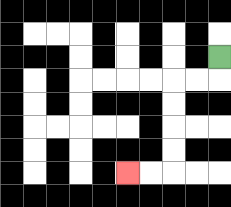{'start': '[9, 2]', 'end': '[5, 7]', 'path_directions': 'D,L,L,D,D,D,D,L,L', 'path_coordinates': '[[9, 2], [9, 3], [8, 3], [7, 3], [7, 4], [7, 5], [7, 6], [7, 7], [6, 7], [5, 7]]'}